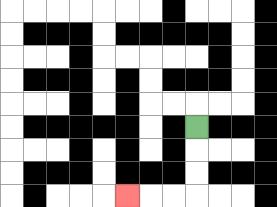{'start': '[8, 5]', 'end': '[5, 8]', 'path_directions': 'D,D,D,L,L,L', 'path_coordinates': '[[8, 5], [8, 6], [8, 7], [8, 8], [7, 8], [6, 8], [5, 8]]'}